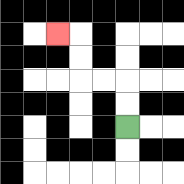{'start': '[5, 5]', 'end': '[2, 1]', 'path_directions': 'U,U,L,L,U,U,L', 'path_coordinates': '[[5, 5], [5, 4], [5, 3], [4, 3], [3, 3], [3, 2], [3, 1], [2, 1]]'}